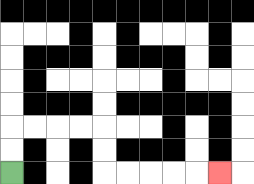{'start': '[0, 7]', 'end': '[9, 7]', 'path_directions': 'U,U,R,R,R,R,D,D,R,R,R,R,R', 'path_coordinates': '[[0, 7], [0, 6], [0, 5], [1, 5], [2, 5], [3, 5], [4, 5], [4, 6], [4, 7], [5, 7], [6, 7], [7, 7], [8, 7], [9, 7]]'}